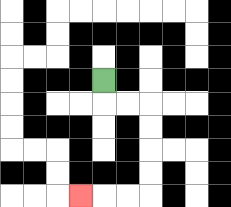{'start': '[4, 3]', 'end': '[3, 8]', 'path_directions': 'D,R,R,D,D,D,D,L,L,L', 'path_coordinates': '[[4, 3], [4, 4], [5, 4], [6, 4], [6, 5], [6, 6], [6, 7], [6, 8], [5, 8], [4, 8], [3, 8]]'}